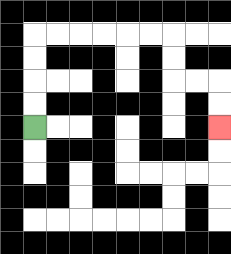{'start': '[1, 5]', 'end': '[9, 5]', 'path_directions': 'U,U,U,U,R,R,R,R,R,R,D,D,R,R,D,D', 'path_coordinates': '[[1, 5], [1, 4], [1, 3], [1, 2], [1, 1], [2, 1], [3, 1], [4, 1], [5, 1], [6, 1], [7, 1], [7, 2], [7, 3], [8, 3], [9, 3], [9, 4], [9, 5]]'}